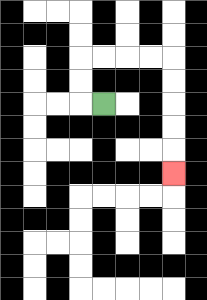{'start': '[4, 4]', 'end': '[7, 7]', 'path_directions': 'L,U,U,R,R,R,R,D,D,D,D,D', 'path_coordinates': '[[4, 4], [3, 4], [3, 3], [3, 2], [4, 2], [5, 2], [6, 2], [7, 2], [7, 3], [7, 4], [7, 5], [7, 6], [7, 7]]'}